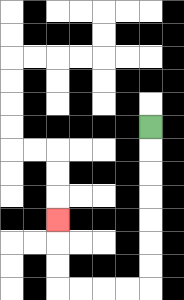{'start': '[6, 5]', 'end': '[2, 9]', 'path_directions': 'D,D,D,D,D,D,D,L,L,L,L,U,U,U', 'path_coordinates': '[[6, 5], [6, 6], [6, 7], [6, 8], [6, 9], [6, 10], [6, 11], [6, 12], [5, 12], [4, 12], [3, 12], [2, 12], [2, 11], [2, 10], [2, 9]]'}